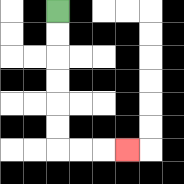{'start': '[2, 0]', 'end': '[5, 6]', 'path_directions': 'D,D,D,D,D,D,R,R,R', 'path_coordinates': '[[2, 0], [2, 1], [2, 2], [2, 3], [2, 4], [2, 5], [2, 6], [3, 6], [4, 6], [5, 6]]'}